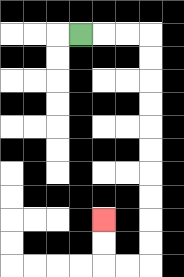{'start': '[3, 1]', 'end': '[4, 9]', 'path_directions': 'R,R,R,D,D,D,D,D,D,D,D,D,D,L,L,U,U', 'path_coordinates': '[[3, 1], [4, 1], [5, 1], [6, 1], [6, 2], [6, 3], [6, 4], [6, 5], [6, 6], [6, 7], [6, 8], [6, 9], [6, 10], [6, 11], [5, 11], [4, 11], [4, 10], [4, 9]]'}